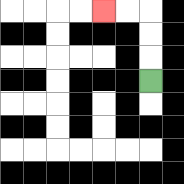{'start': '[6, 3]', 'end': '[4, 0]', 'path_directions': 'U,U,U,L,L', 'path_coordinates': '[[6, 3], [6, 2], [6, 1], [6, 0], [5, 0], [4, 0]]'}